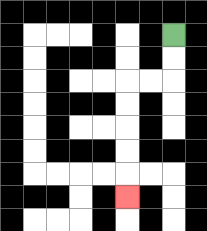{'start': '[7, 1]', 'end': '[5, 8]', 'path_directions': 'D,D,L,L,D,D,D,D,D', 'path_coordinates': '[[7, 1], [7, 2], [7, 3], [6, 3], [5, 3], [5, 4], [5, 5], [5, 6], [5, 7], [5, 8]]'}